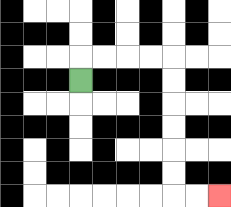{'start': '[3, 3]', 'end': '[9, 8]', 'path_directions': 'U,R,R,R,R,D,D,D,D,D,D,R,R', 'path_coordinates': '[[3, 3], [3, 2], [4, 2], [5, 2], [6, 2], [7, 2], [7, 3], [7, 4], [7, 5], [7, 6], [7, 7], [7, 8], [8, 8], [9, 8]]'}